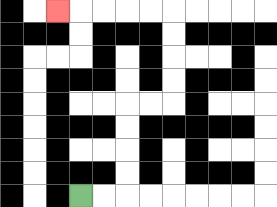{'start': '[3, 8]', 'end': '[2, 0]', 'path_directions': 'R,R,U,U,U,U,R,R,U,U,U,U,L,L,L,L,L', 'path_coordinates': '[[3, 8], [4, 8], [5, 8], [5, 7], [5, 6], [5, 5], [5, 4], [6, 4], [7, 4], [7, 3], [7, 2], [7, 1], [7, 0], [6, 0], [5, 0], [4, 0], [3, 0], [2, 0]]'}